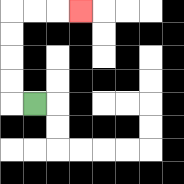{'start': '[1, 4]', 'end': '[3, 0]', 'path_directions': 'L,U,U,U,U,R,R,R', 'path_coordinates': '[[1, 4], [0, 4], [0, 3], [0, 2], [0, 1], [0, 0], [1, 0], [2, 0], [3, 0]]'}